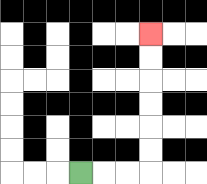{'start': '[3, 7]', 'end': '[6, 1]', 'path_directions': 'R,R,R,U,U,U,U,U,U', 'path_coordinates': '[[3, 7], [4, 7], [5, 7], [6, 7], [6, 6], [6, 5], [6, 4], [6, 3], [6, 2], [6, 1]]'}